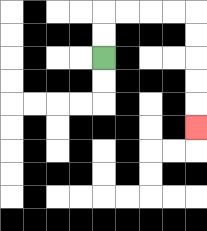{'start': '[4, 2]', 'end': '[8, 5]', 'path_directions': 'U,U,R,R,R,R,D,D,D,D,D', 'path_coordinates': '[[4, 2], [4, 1], [4, 0], [5, 0], [6, 0], [7, 0], [8, 0], [8, 1], [8, 2], [8, 3], [8, 4], [8, 5]]'}